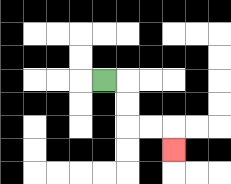{'start': '[4, 3]', 'end': '[7, 6]', 'path_directions': 'R,D,D,R,R,D', 'path_coordinates': '[[4, 3], [5, 3], [5, 4], [5, 5], [6, 5], [7, 5], [7, 6]]'}